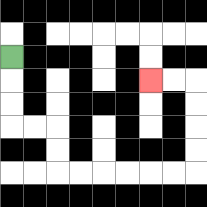{'start': '[0, 2]', 'end': '[6, 3]', 'path_directions': 'D,D,D,R,R,D,D,R,R,R,R,R,R,U,U,U,U,L,L', 'path_coordinates': '[[0, 2], [0, 3], [0, 4], [0, 5], [1, 5], [2, 5], [2, 6], [2, 7], [3, 7], [4, 7], [5, 7], [6, 7], [7, 7], [8, 7], [8, 6], [8, 5], [8, 4], [8, 3], [7, 3], [6, 3]]'}